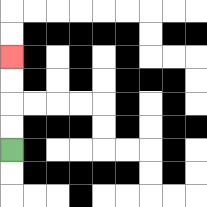{'start': '[0, 6]', 'end': '[0, 2]', 'path_directions': 'U,U,U,U', 'path_coordinates': '[[0, 6], [0, 5], [0, 4], [0, 3], [0, 2]]'}